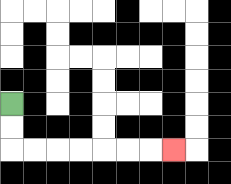{'start': '[0, 4]', 'end': '[7, 6]', 'path_directions': 'D,D,R,R,R,R,R,R,R', 'path_coordinates': '[[0, 4], [0, 5], [0, 6], [1, 6], [2, 6], [3, 6], [4, 6], [5, 6], [6, 6], [7, 6]]'}